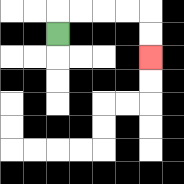{'start': '[2, 1]', 'end': '[6, 2]', 'path_directions': 'U,R,R,R,R,D,D', 'path_coordinates': '[[2, 1], [2, 0], [3, 0], [4, 0], [5, 0], [6, 0], [6, 1], [6, 2]]'}